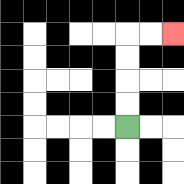{'start': '[5, 5]', 'end': '[7, 1]', 'path_directions': 'U,U,U,U,R,R', 'path_coordinates': '[[5, 5], [5, 4], [5, 3], [5, 2], [5, 1], [6, 1], [7, 1]]'}